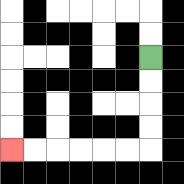{'start': '[6, 2]', 'end': '[0, 6]', 'path_directions': 'D,D,D,D,L,L,L,L,L,L', 'path_coordinates': '[[6, 2], [6, 3], [6, 4], [6, 5], [6, 6], [5, 6], [4, 6], [3, 6], [2, 6], [1, 6], [0, 6]]'}